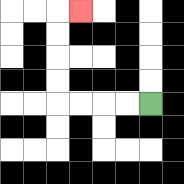{'start': '[6, 4]', 'end': '[3, 0]', 'path_directions': 'L,L,L,L,U,U,U,U,R', 'path_coordinates': '[[6, 4], [5, 4], [4, 4], [3, 4], [2, 4], [2, 3], [2, 2], [2, 1], [2, 0], [3, 0]]'}